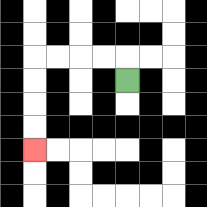{'start': '[5, 3]', 'end': '[1, 6]', 'path_directions': 'U,L,L,L,L,D,D,D,D', 'path_coordinates': '[[5, 3], [5, 2], [4, 2], [3, 2], [2, 2], [1, 2], [1, 3], [1, 4], [1, 5], [1, 6]]'}